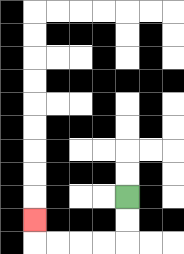{'start': '[5, 8]', 'end': '[1, 9]', 'path_directions': 'D,D,L,L,L,L,U', 'path_coordinates': '[[5, 8], [5, 9], [5, 10], [4, 10], [3, 10], [2, 10], [1, 10], [1, 9]]'}